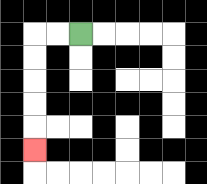{'start': '[3, 1]', 'end': '[1, 6]', 'path_directions': 'L,L,D,D,D,D,D', 'path_coordinates': '[[3, 1], [2, 1], [1, 1], [1, 2], [1, 3], [1, 4], [1, 5], [1, 6]]'}